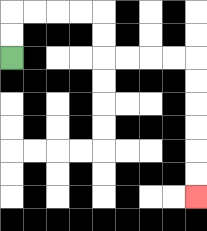{'start': '[0, 2]', 'end': '[8, 8]', 'path_directions': 'U,U,R,R,R,R,D,D,R,R,R,R,D,D,D,D,D,D', 'path_coordinates': '[[0, 2], [0, 1], [0, 0], [1, 0], [2, 0], [3, 0], [4, 0], [4, 1], [4, 2], [5, 2], [6, 2], [7, 2], [8, 2], [8, 3], [8, 4], [8, 5], [8, 6], [8, 7], [8, 8]]'}